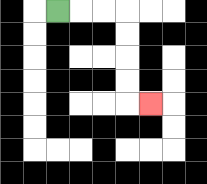{'start': '[2, 0]', 'end': '[6, 4]', 'path_directions': 'R,R,R,D,D,D,D,R', 'path_coordinates': '[[2, 0], [3, 0], [4, 0], [5, 0], [5, 1], [5, 2], [5, 3], [5, 4], [6, 4]]'}